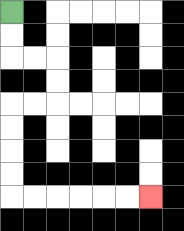{'start': '[0, 0]', 'end': '[6, 8]', 'path_directions': 'D,D,R,R,D,D,L,L,D,D,D,D,R,R,R,R,R,R', 'path_coordinates': '[[0, 0], [0, 1], [0, 2], [1, 2], [2, 2], [2, 3], [2, 4], [1, 4], [0, 4], [0, 5], [0, 6], [0, 7], [0, 8], [1, 8], [2, 8], [3, 8], [4, 8], [5, 8], [6, 8]]'}